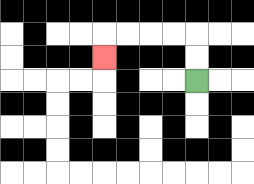{'start': '[8, 3]', 'end': '[4, 2]', 'path_directions': 'U,U,L,L,L,L,D', 'path_coordinates': '[[8, 3], [8, 2], [8, 1], [7, 1], [6, 1], [5, 1], [4, 1], [4, 2]]'}